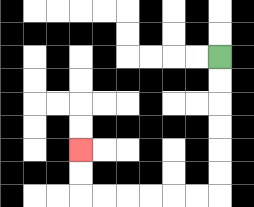{'start': '[9, 2]', 'end': '[3, 6]', 'path_directions': 'D,D,D,D,D,D,L,L,L,L,L,L,U,U', 'path_coordinates': '[[9, 2], [9, 3], [9, 4], [9, 5], [9, 6], [9, 7], [9, 8], [8, 8], [7, 8], [6, 8], [5, 8], [4, 8], [3, 8], [3, 7], [3, 6]]'}